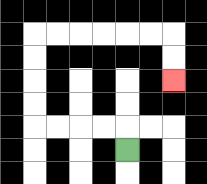{'start': '[5, 6]', 'end': '[7, 3]', 'path_directions': 'U,L,L,L,L,U,U,U,U,R,R,R,R,R,R,D,D', 'path_coordinates': '[[5, 6], [5, 5], [4, 5], [3, 5], [2, 5], [1, 5], [1, 4], [1, 3], [1, 2], [1, 1], [2, 1], [3, 1], [4, 1], [5, 1], [6, 1], [7, 1], [7, 2], [7, 3]]'}